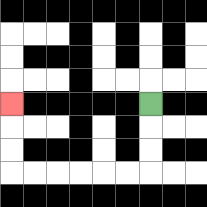{'start': '[6, 4]', 'end': '[0, 4]', 'path_directions': 'D,D,D,L,L,L,L,L,L,U,U,U', 'path_coordinates': '[[6, 4], [6, 5], [6, 6], [6, 7], [5, 7], [4, 7], [3, 7], [2, 7], [1, 7], [0, 7], [0, 6], [0, 5], [0, 4]]'}